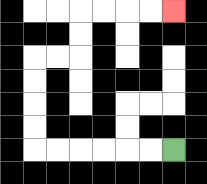{'start': '[7, 6]', 'end': '[7, 0]', 'path_directions': 'L,L,L,L,L,L,U,U,U,U,R,R,U,U,R,R,R,R', 'path_coordinates': '[[7, 6], [6, 6], [5, 6], [4, 6], [3, 6], [2, 6], [1, 6], [1, 5], [1, 4], [1, 3], [1, 2], [2, 2], [3, 2], [3, 1], [3, 0], [4, 0], [5, 0], [6, 0], [7, 0]]'}